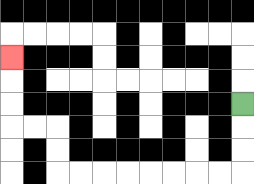{'start': '[10, 4]', 'end': '[0, 2]', 'path_directions': 'D,D,D,L,L,L,L,L,L,L,L,U,U,L,L,U,U,U', 'path_coordinates': '[[10, 4], [10, 5], [10, 6], [10, 7], [9, 7], [8, 7], [7, 7], [6, 7], [5, 7], [4, 7], [3, 7], [2, 7], [2, 6], [2, 5], [1, 5], [0, 5], [0, 4], [0, 3], [0, 2]]'}